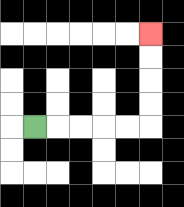{'start': '[1, 5]', 'end': '[6, 1]', 'path_directions': 'R,R,R,R,R,U,U,U,U', 'path_coordinates': '[[1, 5], [2, 5], [3, 5], [4, 5], [5, 5], [6, 5], [6, 4], [6, 3], [6, 2], [6, 1]]'}